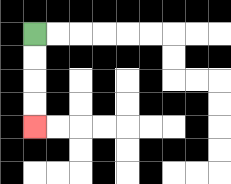{'start': '[1, 1]', 'end': '[1, 5]', 'path_directions': 'D,D,D,D', 'path_coordinates': '[[1, 1], [1, 2], [1, 3], [1, 4], [1, 5]]'}